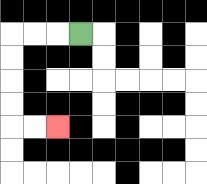{'start': '[3, 1]', 'end': '[2, 5]', 'path_directions': 'L,L,L,D,D,D,D,R,R', 'path_coordinates': '[[3, 1], [2, 1], [1, 1], [0, 1], [0, 2], [0, 3], [0, 4], [0, 5], [1, 5], [2, 5]]'}